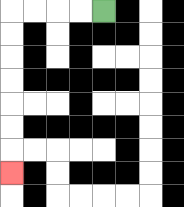{'start': '[4, 0]', 'end': '[0, 7]', 'path_directions': 'L,L,L,L,D,D,D,D,D,D,D', 'path_coordinates': '[[4, 0], [3, 0], [2, 0], [1, 0], [0, 0], [0, 1], [0, 2], [0, 3], [0, 4], [0, 5], [0, 6], [0, 7]]'}